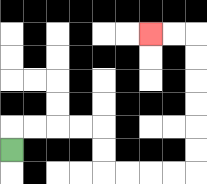{'start': '[0, 6]', 'end': '[6, 1]', 'path_directions': 'U,R,R,R,R,D,D,R,R,R,R,U,U,U,U,U,U,L,L', 'path_coordinates': '[[0, 6], [0, 5], [1, 5], [2, 5], [3, 5], [4, 5], [4, 6], [4, 7], [5, 7], [6, 7], [7, 7], [8, 7], [8, 6], [8, 5], [8, 4], [8, 3], [8, 2], [8, 1], [7, 1], [6, 1]]'}